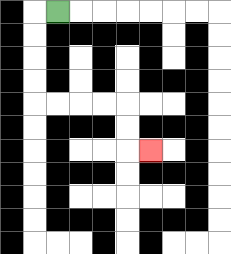{'start': '[2, 0]', 'end': '[6, 6]', 'path_directions': 'L,D,D,D,D,R,R,R,R,D,D,R', 'path_coordinates': '[[2, 0], [1, 0], [1, 1], [1, 2], [1, 3], [1, 4], [2, 4], [3, 4], [4, 4], [5, 4], [5, 5], [5, 6], [6, 6]]'}